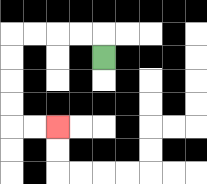{'start': '[4, 2]', 'end': '[2, 5]', 'path_directions': 'U,L,L,L,L,D,D,D,D,R,R', 'path_coordinates': '[[4, 2], [4, 1], [3, 1], [2, 1], [1, 1], [0, 1], [0, 2], [0, 3], [0, 4], [0, 5], [1, 5], [2, 5]]'}